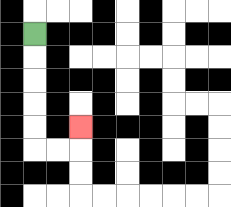{'start': '[1, 1]', 'end': '[3, 5]', 'path_directions': 'D,D,D,D,D,R,R,U', 'path_coordinates': '[[1, 1], [1, 2], [1, 3], [1, 4], [1, 5], [1, 6], [2, 6], [3, 6], [3, 5]]'}